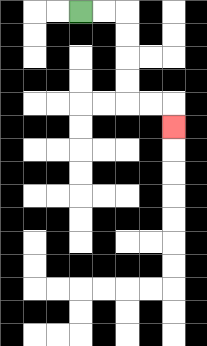{'start': '[3, 0]', 'end': '[7, 5]', 'path_directions': 'R,R,D,D,D,D,R,R,D', 'path_coordinates': '[[3, 0], [4, 0], [5, 0], [5, 1], [5, 2], [5, 3], [5, 4], [6, 4], [7, 4], [7, 5]]'}